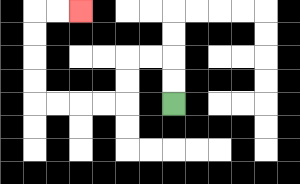{'start': '[7, 4]', 'end': '[3, 0]', 'path_directions': 'U,U,L,L,D,D,L,L,L,L,U,U,U,U,R,R', 'path_coordinates': '[[7, 4], [7, 3], [7, 2], [6, 2], [5, 2], [5, 3], [5, 4], [4, 4], [3, 4], [2, 4], [1, 4], [1, 3], [1, 2], [1, 1], [1, 0], [2, 0], [3, 0]]'}